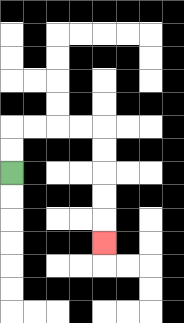{'start': '[0, 7]', 'end': '[4, 10]', 'path_directions': 'U,U,R,R,R,R,D,D,D,D,D', 'path_coordinates': '[[0, 7], [0, 6], [0, 5], [1, 5], [2, 5], [3, 5], [4, 5], [4, 6], [4, 7], [4, 8], [4, 9], [4, 10]]'}